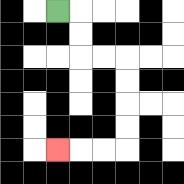{'start': '[2, 0]', 'end': '[2, 6]', 'path_directions': 'R,D,D,R,R,D,D,D,D,L,L,L', 'path_coordinates': '[[2, 0], [3, 0], [3, 1], [3, 2], [4, 2], [5, 2], [5, 3], [5, 4], [5, 5], [5, 6], [4, 6], [3, 6], [2, 6]]'}